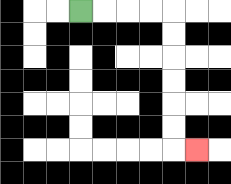{'start': '[3, 0]', 'end': '[8, 6]', 'path_directions': 'R,R,R,R,D,D,D,D,D,D,R', 'path_coordinates': '[[3, 0], [4, 0], [5, 0], [6, 0], [7, 0], [7, 1], [7, 2], [7, 3], [7, 4], [7, 5], [7, 6], [8, 6]]'}